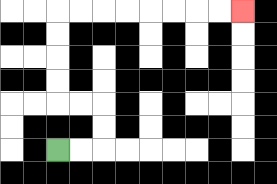{'start': '[2, 6]', 'end': '[10, 0]', 'path_directions': 'R,R,U,U,L,L,U,U,U,U,R,R,R,R,R,R,R,R', 'path_coordinates': '[[2, 6], [3, 6], [4, 6], [4, 5], [4, 4], [3, 4], [2, 4], [2, 3], [2, 2], [2, 1], [2, 0], [3, 0], [4, 0], [5, 0], [6, 0], [7, 0], [8, 0], [9, 0], [10, 0]]'}